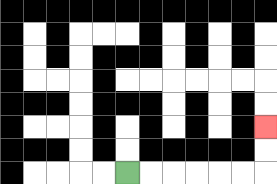{'start': '[5, 7]', 'end': '[11, 5]', 'path_directions': 'R,R,R,R,R,R,U,U', 'path_coordinates': '[[5, 7], [6, 7], [7, 7], [8, 7], [9, 7], [10, 7], [11, 7], [11, 6], [11, 5]]'}